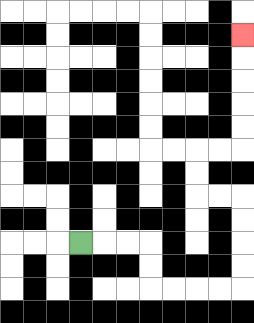{'start': '[3, 10]', 'end': '[10, 1]', 'path_directions': 'R,R,R,D,D,R,R,R,R,U,U,U,U,L,L,U,U,R,R,U,U,U,U,U', 'path_coordinates': '[[3, 10], [4, 10], [5, 10], [6, 10], [6, 11], [6, 12], [7, 12], [8, 12], [9, 12], [10, 12], [10, 11], [10, 10], [10, 9], [10, 8], [9, 8], [8, 8], [8, 7], [8, 6], [9, 6], [10, 6], [10, 5], [10, 4], [10, 3], [10, 2], [10, 1]]'}